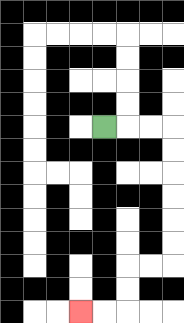{'start': '[4, 5]', 'end': '[3, 13]', 'path_directions': 'R,R,R,D,D,D,D,D,D,L,L,D,D,L,L', 'path_coordinates': '[[4, 5], [5, 5], [6, 5], [7, 5], [7, 6], [7, 7], [7, 8], [7, 9], [7, 10], [7, 11], [6, 11], [5, 11], [5, 12], [5, 13], [4, 13], [3, 13]]'}